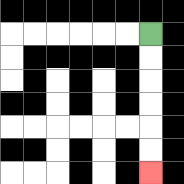{'start': '[6, 1]', 'end': '[6, 7]', 'path_directions': 'D,D,D,D,D,D', 'path_coordinates': '[[6, 1], [6, 2], [6, 3], [6, 4], [6, 5], [6, 6], [6, 7]]'}